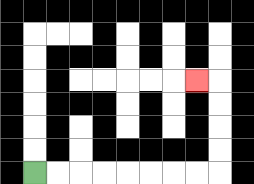{'start': '[1, 7]', 'end': '[8, 3]', 'path_directions': 'R,R,R,R,R,R,R,R,U,U,U,U,L', 'path_coordinates': '[[1, 7], [2, 7], [3, 7], [4, 7], [5, 7], [6, 7], [7, 7], [8, 7], [9, 7], [9, 6], [9, 5], [9, 4], [9, 3], [8, 3]]'}